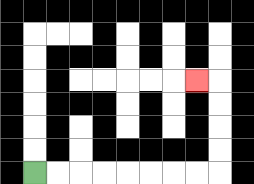{'start': '[1, 7]', 'end': '[8, 3]', 'path_directions': 'R,R,R,R,R,R,R,R,U,U,U,U,L', 'path_coordinates': '[[1, 7], [2, 7], [3, 7], [4, 7], [5, 7], [6, 7], [7, 7], [8, 7], [9, 7], [9, 6], [9, 5], [9, 4], [9, 3], [8, 3]]'}